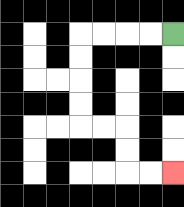{'start': '[7, 1]', 'end': '[7, 7]', 'path_directions': 'L,L,L,L,D,D,D,D,R,R,D,D,R,R', 'path_coordinates': '[[7, 1], [6, 1], [5, 1], [4, 1], [3, 1], [3, 2], [3, 3], [3, 4], [3, 5], [4, 5], [5, 5], [5, 6], [5, 7], [6, 7], [7, 7]]'}